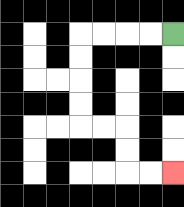{'start': '[7, 1]', 'end': '[7, 7]', 'path_directions': 'L,L,L,L,D,D,D,D,R,R,D,D,R,R', 'path_coordinates': '[[7, 1], [6, 1], [5, 1], [4, 1], [3, 1], [3, 2], [3, 3], [3, 4], [3, 5], [4, 5], [5, 5], [5, 6], [5, 7], [6, 7], [7, 7]]'}